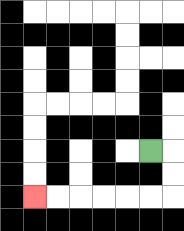{'start': '[6, 6]', 'end': '[1, 8]', 'path_directions': 'R,D,D,L,L,L,L,L,L', 'path_coordinates': '[[6, 6], [7, 6], [7, 7], [7, 8], [6, 8], [5, 8], [4, 8], [3, 8], [2, 8], [1, 8]]'}